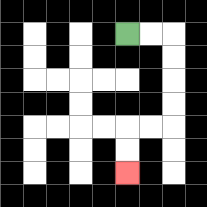{'start': '[5, 1]', 'end': '[5, 7]', 'path_directions': 'R,R,D,D,D,D,L,L,D,D', 'path_coordinates': '[[5, 1], [6, 1], [7, 1], [7, 2], [7, 3], [7, 4], [7, 5], [6, 5], [5, 5], [5, 6], [5, 7]]'}